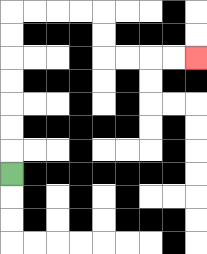{'start': '[0, 7]', 'end': '[8, 2]', 'path_directions': 'U,U,U,U,U,U,U,R,R,R,R,D,D,R,R,R,R', 'path_coordinates': '[[0, 7], [0, 6], [0, 5], [0, 4], [0, 3], [0, 2], [0, 1], [0, 0], [1, 0], [2, 0], [3, 0], [4, 0], [4, 1], [4, 2], [5, 2], [6, 2], [7, 2], [8, 2]]'}